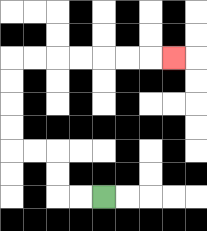{'start': '[4, 8]', 'end': '[7, 2]', 'path_directions': 'L,L,U,U,L,L,U,U,U,U,R,R,R,R,R,R,R', 'path_coordinates': '[[4, 8], [3, 8], [2, 8], [2, 7], [2, 6], [1, 6], [0, 6], [0, 5], [0, 4], [0, 3], [0, 2], [1, 2], [2, 2], [3, 2], [4, 2], [5, 2], [6, 2], [7, 2]]'}